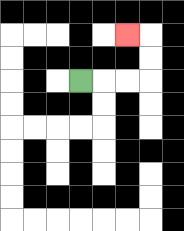{'start': '[3, 3]', 'end': '[5, 1]', 'path_directions': 'R,R,R,U,U,L', 'path_coordinates': '[[3, 3], [4, 3], [5, 3], [6, 3], [6, 2], [6, 1], [5, 1]]'}